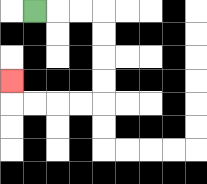{'start': '[1, 0]', 'end': '[0, 3]', 'path_directions': 'R,R,R,D,D,D,D,L,L,L,L,U', 'path_coordinates': '[[1, 0], [2, 0], [3, 0], [4, 0], [4, 1], [4, 2], [4, 3], [4, 4], [3, 4], [2, 4], [1, 4], [0, 4], [0, 3]]'}